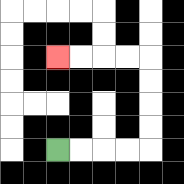{'start': '[2, 6]', 'end': '[2, 2]', 'path_directions': 'R,R,R,R,U,U,U,U,L,L,L,L', 'path_coordinates': '[[2, 6], [3, 6], [4, 6], [5, 6], [6, 6], [6, 5], [6, 4], [6, 3], [6, 2], [5, 2], [4, 2], [3, 2], [2, 2]]'}